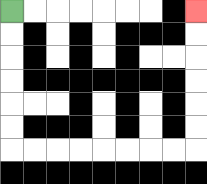{'start': '[0, 0]', 'end': '[8, 0]', 'path_directions': 'D,D,D,D,D,D,R,R,R,R,R,R,R,R,U,U,U,U,U,U', 'path_coordinates': '[[0, 0], [0, 1], [0, 2], [0, 3], [0, 4], [0, 5], [0, 6], [1, 6], [2, 6], [3, 6], [4, 6], [5, 6], [6, 6], [7, 6], [8, 6], [8, 5], [8, 4], [8, 3], [8, 2], [8, 1], [8, 0]]'}